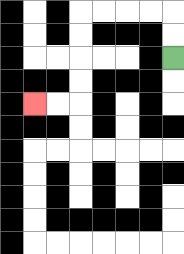{'start': '[7, 2]', 'end': '[1, 4]', 'path_directions': 'U,U,L,L,L,L,D,D,D,D,L,L', 'path_coordinates': '[[7, 2], [7, 1], [7, 0], [6, 0], [5, 0], [4, 0], [3, 0], [3, 1], [3, 2], [3, 3], [3, 4], [2, 4], [1, 4]]'}